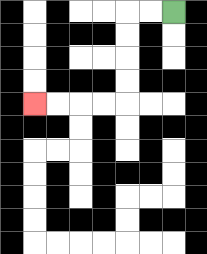{'start': '[7, 0]', 'end': '[1, 4]', 'path_directions': 'L,L,D,D,D,D,L,L,L,L', 'path_coordinates': '[[7, 0], [6, 0], [5, 0], [5, 1], [5, 2], [5, 3], [5, 4], [4, 4], [3, 4], [2, 4], [1, 4]]'}